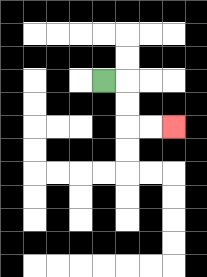{'start': '[4, 3]', 'end': '[7, 5]', 'path_directions': 'R,D,D,R,R', 'path_coordinates': '[[4, 3], [5, 3], [5, 4], [5, 5], [6, 5], [7, 5]]'}